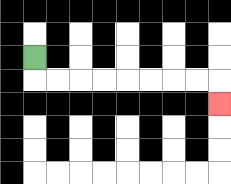{'start': '[1, 2]', 'end': '[9, 4]', 'path_directions': 'D,R,R,R,R,R,R,R,R,D', 'path_coordinates': '[[1, 2], [1, 3], [2, 3], [3, 3], [4, 3], [5, 3], [6, 3], [7, 3], [8, 3], [9, 3], [9, 4]]'}